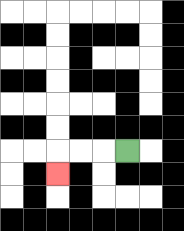{'start': '[5, 6]', 'end': '[2, 7]', 'path_directions': 'L,L,L,D', 'path_coordinates': '[[5, 6], [4, 6], [3, 6], [2, 6], [2, 7]]'}